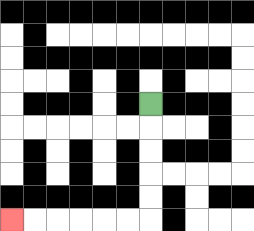{'start': '[6, 4]', 'end': '[0, 9]', 'path_directions': 'D,D,D,D,D,L,L,L,L,L,L', 'path_coordinates': '[[6, 4], [6, 5], [6, 6], [6, 7], [6, 8], [6, 9], [5, 9], [4, 9], [3, 9], [2, 9], [1, 9], [0, 9]]'}